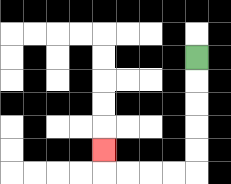{'start': '[8, 2]', 'end': '[4, 6]', 'path_directions': 'D,D,D,D,D,L,L,L,L,U', 'path_coordinates': '[[8, 2], [8, 3], [8, 4], [8, 5], [8, 6], [8, 7], [7, 7], [6, 7], [5, 7], [4, 7], [4, 6]]'}